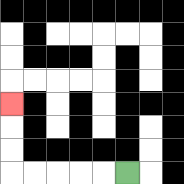{'start': '[5, 7]', 'end': '[0, 4]', 'path_directions': 'L,L,L,L,L,U,U,U', 'path_coordinates': '[[5, 7], [4, 7], [3, 7], [2, 7], [1, 7], [0, 7], [0, 6], [0, 5], [0, 4]]'}